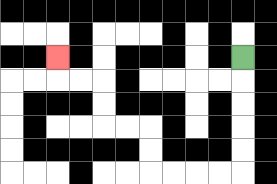{'start': '[10, 2]', 'end': '[2, 2]', 'path_directions': 'D,D,D,D,D,L,L,L,L,U,U,L,L,U,U,L,L,U', 'path_coordinates': '[[10, 2], [10, 3], [10, 4], [10, 5], [10, 6], [10, 7], [9, 7], [8, 7], [7, 7], [6, 7], [6, 6], [6, 5], [5, 5], [4, 5], [4, 4], [4, 3], [3, 3], [2, 3], [2, 2]]'}